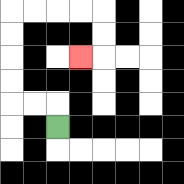{'start': '[2, 5]', 'end': '[3, 2]', 'path_directions': 'U,L,L,U,U,U,U,R,R,R,R,D,D,L', 'path_coordinates': '[[2, 5], [2, 4], [1, 4], [0, 4], [0, 3], [0, 2], [0, 1], [0, 0], [1, 0], [2, 0], [3, 0], [4, 0], [4, 1], [4, 2], [3, 2]]'}